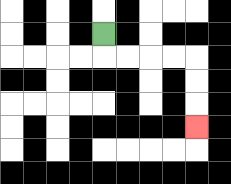{'start': '[4, 1]', 'end': '[8, 5]', 'path_directions': 'D,R,R,R,R,D,D,D', 'path_coordinates': '[[4, 1], [4, 2], [5, 2], [6, 2], [7, 2], [8, 2], [8, 3], [8, 4], [8, 5]]'}